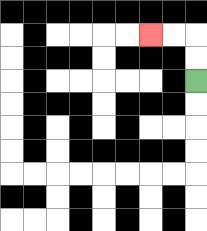{'start': '[8, 3]', 'end': '[6, 1]', 'path_directions': 'U,U,L,L', 'path_coordinates': '[[8, 3], [8, 2], [8, 1], [7, 1], [6, 1]]'}